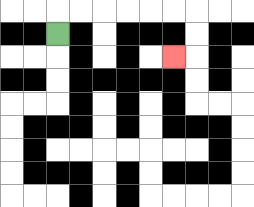{'start': '[2, 1]', 'end': '[7, 2]', 'path_directions': 'U,R,R,R,R,R,R,D,D,L', 'path_coordinates': '[[2, 1], [2, 0], [3, 0], [4, 0], [5, 0], [6, 0], [7, 0], [8, 0], [8, 1], [8, 2], [7, 2]]'}